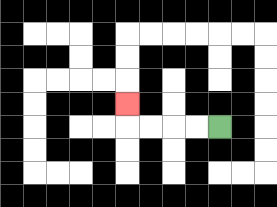{'start': '[9, 5]', 'end': '[5, 4]', 'path_directions': 'L,L,L,L,U', 'path_coordinates': '[[9, 5], [8, 5], [7, 5], [6, 5], [5, 5], [5, 4]]'}